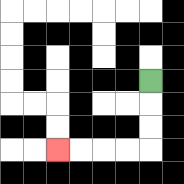{'start': '[6, 3]', 'end': '[2, 6]', 'path_directions': 'D,D,D,L,L,L,L', 'path_coordinates': '[[6, 3], [6, 4], [6, 5], [6, 6], [5, 6], [4, 6], [3, 6], [2, 6]]'}